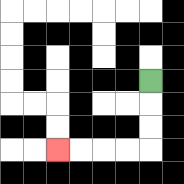{'start': '[6, 3]', 'end': '[2, 6]', 'path_directions': 'D,D,D,L,L,L,L', 'path_coordinates': '[[6, 3], [6, 4], [6, 5], [6, 6], [5, 6], [4, 6], [3, 6], [2, 6]]'}